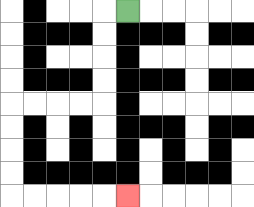{'start': '[5, 0]', 'end': '[5, 8]', 'path_directions': 'L,D,D,D,D,L,L,L,L,D,D,D,D,R,R,R,R,R', 'path_coordinates': '[[5, 0], [4, 0], [4, 1], [4, 2], [4, 3], [4, 4], [3, 4], [2, 4], [1, 4], [0, 4], [0, 5], [0, 6], [0, 7], [0, 8], [1, 8], [2, 8], [3, 8], [4, 8], [5, 8]]'}